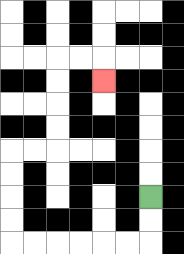{'start': '[6, 8]', 'end': '[4, 3]', 'path_directions': 'D,D,L,L,L,L,L,L,U,U,U,U,R,R,U,U,U,U,R,R,D', 'path_coordinates': '[[6, 8], [6, 9], [6, 10], [5, 10], [4, 10], [3, 10], [2, 10], [1, 10], [0, 10], [0, 9], [0, 8], [0, 7], [0, 6], [1, 6], [2, 6], [2, 5], [2, 4], [2, 3], [2, 2], [3, 2], [4, 2], [4, 3]]'}